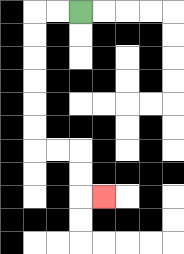{'start': '[3, 0]', 'end': '[4, 8]', 'path_directions': 'L,L,D,D,D,D,D,D,R,R,D,D,R', 'path_coordinates': '[[3, 0], [2, 0], [1, 0], [1, 1], [1, 2], [1, 3], [1, 4], [1, 5], [1, 6], [2, 6], [3, 6], [3, 7], [3, 8], [4, 8]]'}